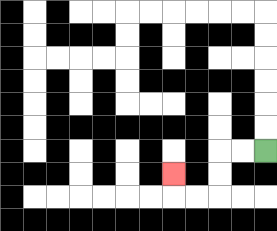{'start': '[11, 6]', 'end': '[7, 7]', 'path_directions': 'L,L,D,D,L,L,U', 'path_coordinates': '[[11, 6], [10, 6], [9, 6], [9, 7], [9, 8], [8, 8], [7, 8], [7, 7]]'}